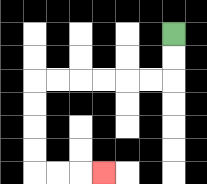{'start': '[7, 1]', 'end': '[4, 7]', 'path_directions': 'D,D,L,L,L,L,L,L,D,D,D,D,R,R,R', 'path_coordinates': '[[7, 1], [7, 2], [7, 3], [6, 3], [5, 3], [4, 3], [3, 3], [2, 3], [1, 3], [1, 4], [1, 5], [1, 6], [1, 7], [2, 7], [3, 7], [4, 7]]'}